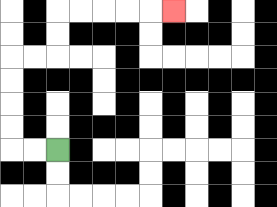{'start': '[2, 6]', 'end': '[7, 0]', 'path_directions': 'L,L,U,U,U,U,R,R,U,U,R,R,R,R,R', 'path_coordinates': '[[2, 6], [1, 6], [0, 6], [0, 5], [0, 4], [0, 3], [0, 2], [1, 2], [2, 2], [2, 1], [2, 0], [3, 0], [4, 0], [5, 0], [6, 0], [7, 0]]'}